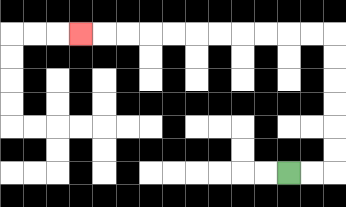{'start': '[12, 7]', 'end': '[3, 1]', 'path_directions': 'R,R,U,U,U,U,U,U,L,L,L,L,L,L,L,L,L,L,L', 'path_coordinates': '[[12, 7], [13, 7], [14, 7], [14, 6], [14, 5], [14, 4], [14, 3], [14, 2], [14, 1], [13, 1], [12, 1], [11, 1], [10, 1], [9, 1], [8, 1], [7, 1], [6, 1], [5, 1], [4, 1], [3, 1]]'}